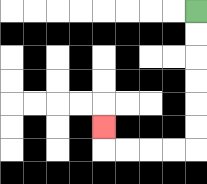{'start': '[8, 0]', 'end': '[4, 5]', 'path_directions': 'D,D,D,D,D,D,L,L,L,L,U', 'path_coordinates': '[[8, 0], [8, 1], [8, 2], [8, 3], [8, 4], [8, 5], [8, 6], [7, 6], [6, 6], [5, 6], [4, 6], [4, 5]]'}